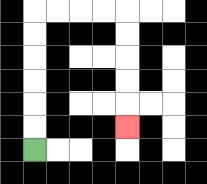{'start': '[1, 6]', 'end': '[5, 5]', 'path_directions': 'U,U,U,U,U,U,R,R,R,R,D,D,D,D,D', 'path_coordinates': '[[1, 6], [1, 5], [1, 4], [1, 3], [1, 2], [1, 1], [1, 0], [2, 0], [3, 0], [4, 0], [5, 0], [5, 1], [5, 2], [5, 3], [5, 4], [5, 5]]'}